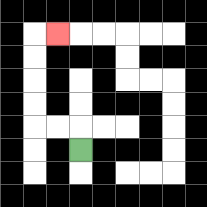{'start': '[3, 6]', 'end': '[2, 1]', 'path_directions': 'U,L,L,U,U,U,U,R', 'path_coordinates': '[[3, 6], [3, 5], [2, 5], [1, 5], [1, 4], [1, 3], [1, 2], [1, 1], [2, 1]]'}